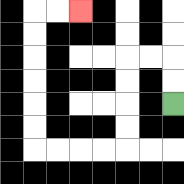{'start': '[7, 4]', 'end': '[3, 0]', 'path_directions': 'U,U,L,L,D,D,D,D,L,L,L,L,U,U,U,U,U,U,R,R', 'path_coordinates': '[[7, 4], [7, 3], [7, 2], [6, 2], [5, 2], [5, 3], [5, 4], [5, 5], [5, 6], [4, 6], [3, 6], [2, 6], [1, 6], [1, 5], [1, 4], [1, 3], [1, 2], [1, 1], [1, 0], [2, 0], [3, 0]]'}